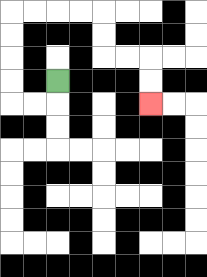{'start': '[2, 3]', 'end': '[6, 4]', 'path_directions': 'D,L,L,U,U,U,U,R,R,R,R,D,D,R,R,D,D', 'path_coordinates': '[[2, 3], [2, 4], [1, 4], [0, 4], [0, 3], [0, 2], [0, 1], [0, 0], [1, 0], [2, 0], [3, 0], [4, 0], [4, 1], [4, 2], [5, 2], [6, 2], [6, 3], [6, 4]]'}